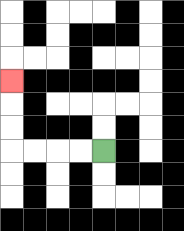{'start': '[4, 6]', 'end': '[0, 3]', 'path_directions': 'L,L,L,L,U,U,U', 'path_coordinates': '[[4, 6], [3, 6], [2, 6], [1, 6], [0, 6], [0, 5], [0, 4], [0, 3]]'}